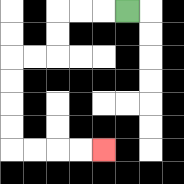{'start': '[5, 0]', 'end': '[4, 6]', 'path_directions': 'L,L,L,D,D,L,L,D,D,D,D,R,R,R,R', 'path_coordinates': '[[5, 0], [4, 0], [3, 0], [2, 0], [2, 1], [2, 2], [1, 2], [0, 2], [0, 3], [0, 4], [0, 5], [0, 6], [1, 6], [2, 6], [3, 6], [4, 6]]'}